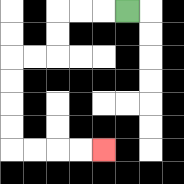{'start': '[5, 0]', 'end': '[4, 6]', 'path_directions': 'L,L,L,D,D,L,L,D,D,D,D,R,R,R,R', 'path_coordinates': '[[5, 0], [4, 0], [3, 0], [2, 0], [2, 1], [2, 2], [1, 2], [0, 2], [0, 3], [0, 4], [0, 5], [0, 6], [1, 6], [2, 6], [3, 6], [4, 6]]'}